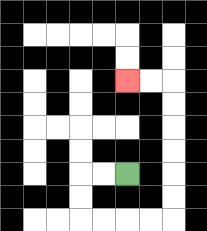{'start': '[5, 7]', 'end': '[5, 3]', 'path_directions': 'L,L,D,D,R,R,R,R,U,U,U,U,U,U,L,L', 'path_coordinates': '[[5, 7], [4, 7], [3, 7], [3, 8], [3, 9], [4, 9], [5, 9], [6, 9], [7, 9], [7, 8], [7, 7], [7, 6], [7, 5], [7, 4], [7, 3], [6, 3], [5, 3]]'}